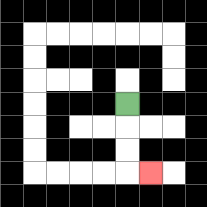{'start': '[5, 4]', 'end': '[6, 7]', 'path_directions': 'D,D,D,R', 'path_coordinates': '[[5, 4], [5, 5], [5, 6], [5, 7], [6, 7]]'}